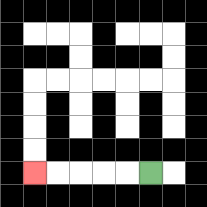{'start': '[6, 7]', 'end': '[1, 7]', 'path_directions': 'L,L,L,L,L', 'path_coordinates': '[[6, 7], [5, 7], [4, 7], [3, 7], [2, 7], [1, 7]]'}